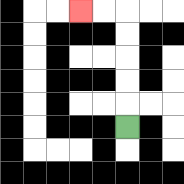{'start': '[5, 5]', 'end': '[3, 0]', 'path_directions': 'U,U,U,U,U,L,L', 'path_coordinates': '[[5, 5], [5, 4], [5, 3], [5, 2], [5, 1], [5, 0], [4, 0], [3, 0]]'}